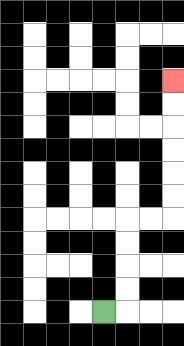{'start': '[4, 13]', 'end': '[7, 3]', 'path_directions': 'R,U,U,U,U,R,R,U,U,U,U,U,U', 'path_coordinates': '[[4, 13], [5, 13], [5, 12], [5, 11], [5, 10], [5, 9], [6, 9], [7, 9], [7, 8], [7, 7], [7, 6], [7, 5], [7, 4], [7, 3]]'}